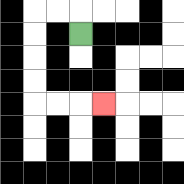{'start': '[3, 1]', 'end': '[4, 4]', 'path_directions': 'U,L,L,D,D,D,D,R,R,R', 'path_coordinates': '[[3, 1], [3, 0], [2, 0], [1, 0], [1, 1], [1, 2], [1, 3], [1, 4], [2, 4], [3, 4], [4, 4]]'}